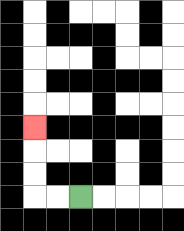{'start': '[3, 8]', 'end': '[1, 5]', 'path_directions': 'L,L,U,U,U', 'path_coordinates': '[[3, 8], [2, 8], [1, 8], [1, 7], [1, 6], [1, 5]]'}